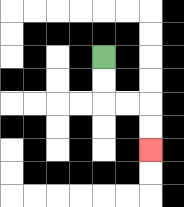{'start': '[4, 2]', 'end': '[6, 6]', 'path_directions': 'D,D,R,R,D,D', 'path_coordinates': '[[4, 2], [4, 3], [4, 4], [5, 4], [6, 4], [6, 5], [6, 6]]'}